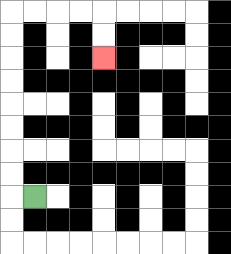{'start': '[1, 8]', 'end': '[4, 2]', 'path_directions': 'L,U,U,U,U,U,U,U,U,R,R,R,R,D,D', 'path_coordinates': '[[1, 8], [0, 8], [0, 7], [0, 6], [0, 5], [0, 4], [0, 3], [0, 2], [0, 1], [0, 0], [1, 0], [2, 0], [3, 0], [4, 0], [4, 1], [4, 2]]'}